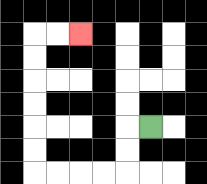{'start': '[6, 5]', 'end': '[3, 1]', 'path_directions': 'L,D,D,L,L,L,L,U,U,U,U,U,U,R,R', 'path_coordinates': '[[6, 5], [5, 5], [5, 6], [5, 7], [4, 7], [3, 7], [2, 7], [1, 7], [1, 6], [1, 5], [1, 4], [1, 3], [1, 2], [1, 1], [2, 1], [3, 1]]'}